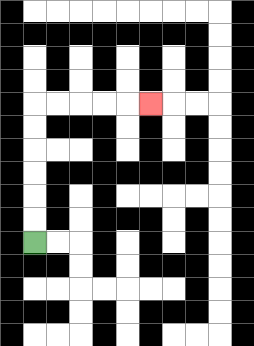{'start': '[1, 10]', 'end': '[6, 4]', 'path_directions': 'U,U,U,U,U,U,R,R,R,R,R', 'path_coordinates': '[[1, 10], [1, 9], [1, 8], [1, 7], [1, 6], [1, 5], [1, 4], [2, 4], [3, 4], [4, 4], [5, 4], [6, 4]]'}